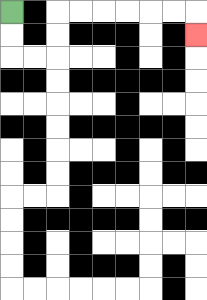{'start': '[0, 0]', 'end': '[8, 1]', 'path_directions': 'D,D,R,R,U,U,R,R,R,R,R,R,D', 'path_coordinates': '[[0, 0], [0, 1], [0, 2], [1, 2], [2, 2], [2, 1], [2, 0], [3, 0], [4, 0], [5, 0], [6, 0], [7, 0], [8, 0], [8, 1]]'}